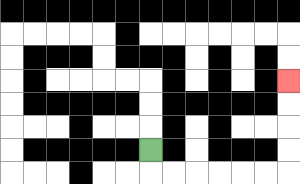{'start': '[6, 6]', 'end': '[12, 3]', 'path_directions': 'D,R,R,R,R,R,R,U,U,U,U', 'path_coordinates': '[[6, 6], [6, 7], [7, 7], [8, 7], [9, 7], [10, 7], [11, 7], [12, 7], [12, 6], [12, 5], [12, 4], [12, 3]]'}